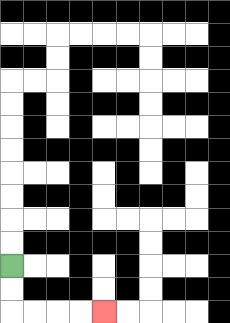{'start': '[0, 11]', 'end': '[4, 13]', 'path_directions': 'D,D,R,R,R,R', 'path_coordinates': '[[0, 11], [0, 12], [0, 13], [1, 13], [2, 13], [3, 13], [4, 13]]'}